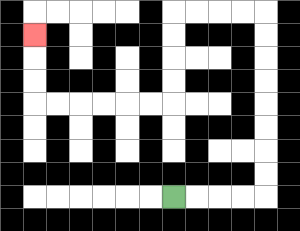{'start': '[7, 8]', 'end': '[1, 1]', 'path_directions': 'R,R,R,R,U,U,U,U,U,U,U,U,L,L,L,L,D,D,D,D,L,L,L,L,L,L,U,U,U', 'path_coordinates': '[[7, 8], [8, 8], [9, 8], [10, 8], [11, 8], [11, 7], [11, 6], [11, 5], [11, 4], [11, 3], [11, 2], [11, 1], [11, 0], [10, 0], [9, 0], [8, 0], [7, 0], [7, 1], [7, 2], [7, 3], [7, 4], [6, 4], [5, 4], [4, 4], [3, 4], [2, 4], [1, 4], [1, 3], [1, 2], [1, 1]]'}